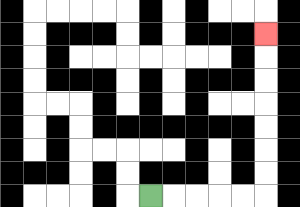{'start': '[6, 8]', 'end': '[11, 1]', 'path_directions': 'R,R,R,R,R,U,U,U,U,U,U,U', 'path_coordinates': '[[6, 8], [7, 8], [8, 8], [9, 8], [10, 8], [11, 8], [11, 7], [11, 6], [11, 5], [11, 4], [11, 3], [11, 2], [11, 1]]'}